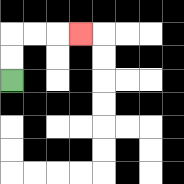{'start': '[0, 3]', 'end': '[3, 1]', 'path_directions': 'U,U,R,R,R', 'path_coordinates': '[[0, 3], [0, 2], [0, 1], [1, 1], [2, 1], [3, 1]]'}